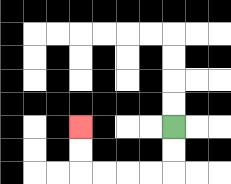{'start': '[7, 5]', 'end': '[3, 5]', 'path_directions': 'D,D,L,L,L,L,U,U', 'path_coordinates': '[[7, 5], [7, 6], [7, 7], [6, 7], [5, 7], [4, 7], [3, 7], [3, 6], [3, 5]]'}